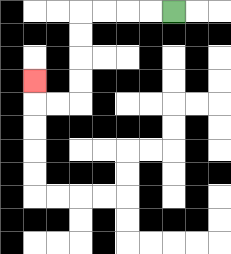{'start': '[7, 0]', 'end': '[1, 3]', 'path_directions': 'L,L,L,L,D,D,D,D,L,L,U', 'path_coordinates': '[[7, 0], [6, 0], [5, 0], [4, 0], [3, 0], [3, 1], [3, 2], [3, 3], [3, 4], [2, 4], [1, 4], [1, 3]]'}